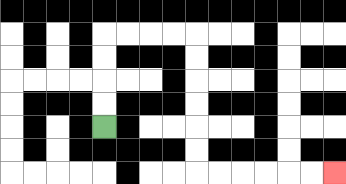{'start': '[4, 5]', 'end': '[14, 7]', 'path_directions': 'U,U,U,U,R,R,R,R,D,D,D,D,D,D,R,R,R,R,R,R', 'path_coordinates': '[[4, 5], [4, 4], [4, 3], [4, 2], [4, 1], [5, 1], [6, 1], [7, 1], [8, 1], [8, 2], [8, 3], [8, 4], [8, 5], [8, 6], [8, 7], [9, 7], [10, 7], [11, 7], [12, 7], [13, 7], [14, 7]]'}